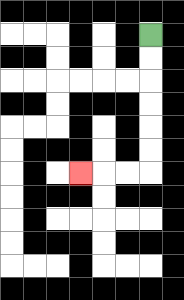{'start': '[6, 1]', 'end': '[3, 7]', 'path_directions': 'D,D,D,D,D,D,L,L,L', 'path_coordinates': '[[6, 1], [6, 2], [6, 3], [6, 4], [6, 5], [6, 6], [6, 7], [5, 7], [4, 7], [3, 7]]'}